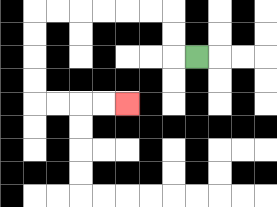{'start': '[8, 2]', 'end': '[5, 4]', 'path_directions': 'L,U,U,L,L,L,L,L,L,D,D,D,D,R,R,R,R', 'path_coordinates': '[[8, 2], [7, 2], [7, 1], [7, 0], [6, 0], [5, 0], [4, 0], [3, 0], [2, 0], [1, 0], [1, 1], [1, 2], [1, 3], [1, 4], [2, 4], [3, 4], [4, 4], [5, 4]]'}